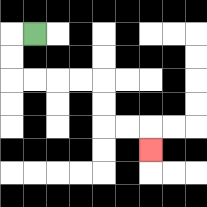{'start': '[1, 1]', 'end': '[6, 6]', 'path_directions': 'L,D,D,R,R,R,R,D,D,R,R,D', 'path_coordinates': '[[1, 1], [0, 1], [0, 2], [0, 3], [1, 3], [2, 3], [3, 3], [4, 3], [4, 4], [4, 5], [5, 5], [6, 5], [6, 6]]'}